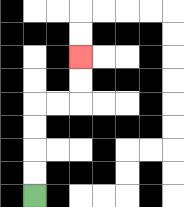{'start': '[1, 8]', 'end': '[3, 2]', 'path_directions': 'U,U,U,U,R,R,U,U', 'path_coordinates': '[[1, 8], [1, 7], [1, 6], [1, 5], [1, 4], [2, 4], [3, 4], [3, 3], [3, 2]]'}